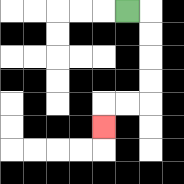{'start': '[5, 0]', 'end': '[4, 5]', 'path_directions': 'R,D,D,D,D,L,L,D', 'path_coordinates': '[[5, 0], [6, 0], [6, 1], [6, 2], [6, 3], [6, 4], [5, 4], [4, 4], [4, 5]]'}